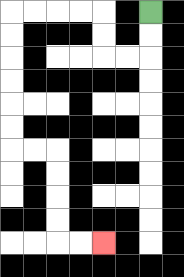{'start': '[6, 0]', 'end': '[4, 10]', 'path_directions': 'D,D,L,L,U,U,L,L,L,L,D,D,D,D,D,D,R,R,D,D,D,D,R,R', 'path_coordinates': '[[6, 0], [6, 1], [6, 2], [5, 2], [4, 2], [4, 1], [4, 0], [3, 0], [2, 0], [1, 0], [0, 0], [0, 1], [0, 2], [0, 3], [0, 4], [0, 5], [0, 6], [1, 6], [2, 6], [2, 7], [2, 8], [2, 9], [2, 10], [3, 10], [4, 10]]'}